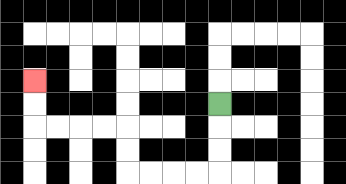{'start': '[9, 4]', 'end': '[1, 3]', 'path_directions': 'D,D,D,L,L,L,L,U,U,L,L,L,L,U,U', 'path_coordinates': '[[9, 4], [9, 5], [9, 6], [9, 7], [8, 7], [7, 7], [6, 7], [5, 7], [5, 6], [5, 5], [4, 5], [3, 5], [2, 5], [1, 5], [1, 4], [1, 3]]'}